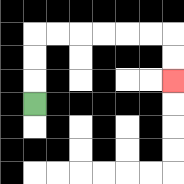{'start': '[1, 4]', 'end': '[7, 3]', 'path_directions': 'U,U,U,R,R,R,R,R,R,D,D', 'path_coordinates': '[[1, 4], [1, 3], [1, 2], [1, 1], [2, 1], [3, 1], [4, 1], [5, 1], [6, 1], [7, 1], [7, 2], [7, 3]]'}